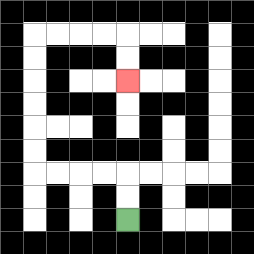{'start': '[5, 9]', 'end': '[5, 3]', 'path_directions': 'U,U,L,L,L,L,U,U,U,U,U,U,R,R,R,R,D,D', 'path_coordinates': '[[5, 9], [5, 8], [5, 7], [4, 7], [3, 7], [2, 7], [1, 7], [1, 6], [1, 5], [1, 4], [1, 3], [1, 2], [1, 1], [2, 1], [3, 1], [4, 1], [5, 1], [5, 2], [5, 3]]'}